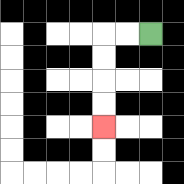{'start': '[6, 1]', 'end': '[4, 5]', 'path_directions': 'L,L,D,D,D,D', 'path_coordinates': '[[6, 1], [5, 1], [4, 1], [4, 2], [4, 3], [4, 4], [4, 5]]'}